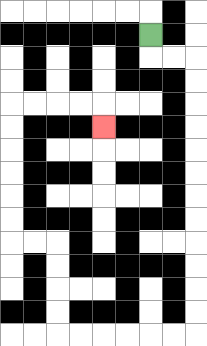{'start': '[6, 1]', 'end': '[4, 5]', 'path_directions': 'D,R,R,D,D,D,D,D,D,D,D,D,D,D,D,L,L,L,L,L,L,U,U,U,U,L,L,U,U,U,U,U,U,R,R,R,R,D', 'path_coordinates': '[[6, 1], [6, 2], [7, 2], [8, 2], [8, 3], [8, 4], [8, 5], [8, 6], [8, 7], [8, 8], [8, 9], [8, 10], [8, 11], [8, 12], [8, 13], [8, 14], [7, 14], [6, 14], [5, 14], [4, 14], [3, 14], [2, 14], [2, 13], [2, 12], [2, 11], [2, 10], [1, 10], [0, 10], [0, 9], [0, 8], [0, 7], [0, 6], [0, 5], [0, 4], [1, 4], [2, 4], [3, 4], [4, 4], [4, 5]]'}